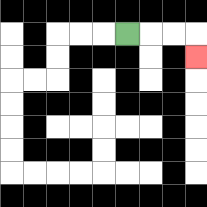{'start': '[5, 1]', 'end': '[8, 2]', 'path_directions': 'R,R,R,D', 'path_coordinates': '[[5, 1], [6, 1], [7, 1], [8, 1], [8, 2]]'}